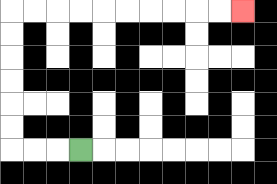{'start': '[3, 6]', 'end': '[10, 0]', 'path_directions': 'L,L,L,U,U,U,U,U,U,R,R,R,R,R,R,R,R,R,R', 'path_coordinates': '[[3, 6], [2, 6], [1, 6], [0, 6], [0, 5], [0, 4], [0, 3], [0, 2], [0, 1], [0, 0], [1, 0], [2, 0], [3, 0], [4, 0], [5, 0], [6, 0], [7, 0], [8, 0], [9, 0], [10, 0]]'}